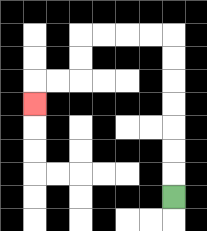{'start': '[7, 8]', 'end': '[1, 4]', 'path_directions': 'U,U,U,U,U,U,U,L,L,L,L,D,D,L,L,D', 'path_coordinates': '[[7, 8], [7, 7], [7, 6], [7, 5], [7, 4], [7, 3], [7, 2], [7, 1], [6, 1], [5, 1], [4, 1], [3, 1], [3, 2], [3, 3], [2, 3], [1, 3], [1, 4]]'}